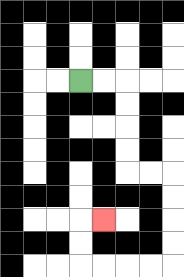{'start': '[3, 3]', 'end': '[4, 9]', 'path_directions': 'R,R,D,D,D,D,R,R,D,D,D,D,L,L,L,L,U,U,R', 'path_coordinates': '[[3, 3], [4, 3], [5, 3], [5, 4], [5, 5], [5, 6], [5, 7], [6, 7], [7, 7], [7, 8], [7, 9], [7, 10], [7, 11], [6, 11], [5, 11], [4, 11], [3, 11], [3, 10], [3, 9], [4, 9]]'}